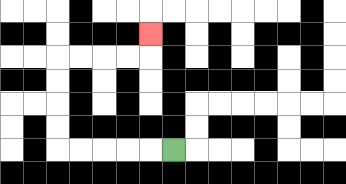{'start': '[7, 6]', 'end': '[6, 1]', 'path_directions': 'L,L,L,L,L,U,U,U,U,R,R,R,R,U', 'path_coordinates': '[[7, 6], [6, 6], [5, 6], [4, 6], [3, 6], [2, 6], [2, 5], [2, 4], [2, 3], [2, 2], [3, 2], [4, 2], [5, 2], [6, 2], [6, 1]]'}